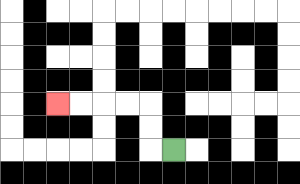{'start': '[7, 6]', 'end': '[2, 4]', 'path_directions': 'L,U,U,L,L,L,L', 'path_coordinates': '[[7, 6], [6, 6], [6, 5], [6, 4], [5, 4], [4, 4], [3, 4], [2, 4]]'}